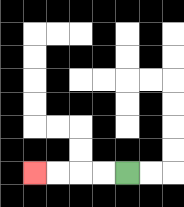{'start': '[5, 7]', 'end': '[1, 7]', 'path_directions': 'L,L,L,L', 'path_coordinates': '[[5, 7], [4, 7], [3, 7], [2, 7], [1, 7]]'}